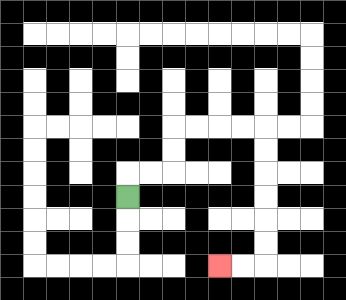{'start': '[5, 8]', 'end': '[9, 11]', 'path_directions': 'U,R,R,U,U,R,R,R,R,D,D,D,D,D,D,L,L', 'path_coordinates': '[[5, 8], [5, 7], [6, 7], [7, 7], [7, 6], [7, 5], [8, 5], [9, 5], [10, 5], [11, 5], [11, 6], [11, 7], [11, 8], [11, 9], [11, 10], [11, 11], [10, 11], [9, 11]]'}